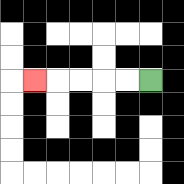{'start': '[6, 3]', 'end': '[1, 3]', 'path_directions': 'L,L,L,L,L', 'path_coordinates': '[[6, 3], [5, 3], [4, 3], [3, 3], [2, 3], [1, 3]]'}